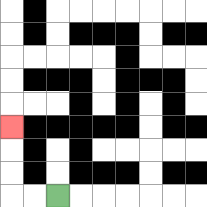{'start': '[2, 8]', 'end': '[0, 5]', 'path_directions': 'L,L,U,U,U', 'path_coordinates': '[[2, 8], [1, 8], [0, 8], [0, 7], [0, 6], [0, 5]]'}